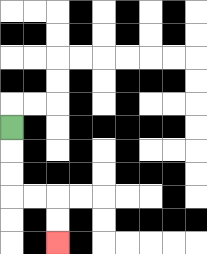{'start': '[0, 5]', 'end': '[2, 10]', 'path_directions': 'D,D,D,R,R,D,D', 'path_coordinates': '[[0, 5], [0, 6], [0, 7], [0, 8], [1, 8], [2, 8], [2, 9], [2, 10]]'}